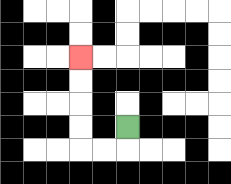{'start': '[5, 5]', 'end': '[3, 2]', 'path_directions': 'D,L,L,U,U,U,U', 'path_coordinates': '[[5, 5], [5, 6], [4, 6], [3, 6], [3, 5], [3, 4], [3, 3], [3, 2]]'}